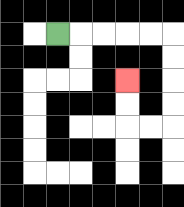{'start': '[2, 1]', 'end': '[5, 3]', 'path_directions': 'R,R,R,R,R,D,D,D,D,L,L,U,U', 'path_coordinates': '[[2, 1], [3, 1], [4, 1], [5, 1], [6, 1], [7, 1], [7, 2], [7, 3], [7, 4], [7, 5], [6, 5], [5, 5], [5, 4], [5, 3]]'}